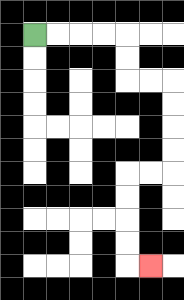{'start': '[1, 1]', 'end': '[6, 11]', 'path_directions': 'R,R,R,R,D,D,R,R,D,D,D,D,L,L,D,D,D,D,R', 'path_coordinates': '[[1, 1], [2, 1], [3, 1], [4, 1], [5, 1], [5, 2], [5, 3], [6, 3], [7, 3], [7, 4], [7, 5], [7, 6], [7, 7], [6, 7], [5, 7], [5, 8], [5, 9], [5, 10], [5, 11], [6, 11]]'}